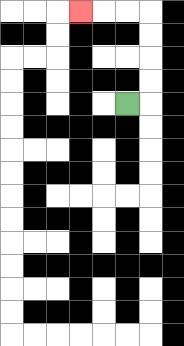{'start': '[5, 4]', 'end': '[3, 0]', 'path_directions': 'R,U,U,U,U,L,L,L', 'path_coordinates': '[[5, 4], [6, 4], [6, 3], [6, 2], [6, 1], [6, 0], [5, 0], [4, 0], [3, 0]]'}